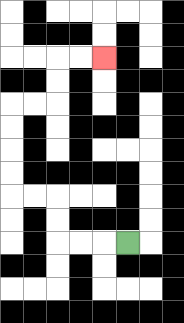{'start': '[5, 10]', 'end': '[4, 2]', 'path_directions': 'L,L,L,U,U,L,L,U,U,U,U,R,R,U,U,R,R', 'path_coordinates': '[[5, 10], [4, 10], [3, 10], [2, 10], [2, 9], [2, 8], [1, 8], [0, 8], [0, 7], [0, 6], [0, 5], [0, 4], [1, 4], [2, 4], [2, 3], [2, 2], [3, 2], [4, 2]]'}